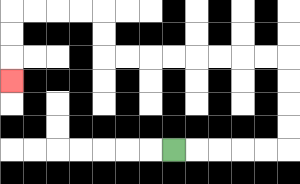{'start': '[7, 6]', 'end': '[0, 3]', 'path_directions': 'R,R,R,R,R,U,U,U,U,L,L,L,L,L,L,L,L,U,U,L,L,L,L,D,D,D', 'path_coordinates': '[[7, 6], [8, 6], [9, 6], [10, 6], [11, 6], [12, 6], [12, 5], [12, 4], [12, 3], [12, 2], [11, 2], [10, 2], [9, 2], [8, 2], [7, 2], [6, 2], [5, 2], [4, 2], [4, 1], [4, 0], [3, 0], [2, 0], [1, 0], [0, 0], [0, 1], [0, 2], [0, 3]]'}